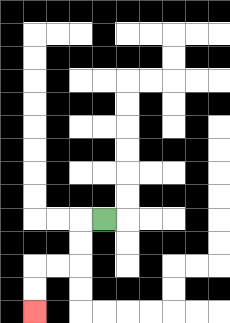{'start': '[4, 9]', 'end': '[1, 13]', 'path_directions': 'L,D,D,L,L,D,D', 'path_coordinates': '[[4, 9], [3, 9], [3, 10], [3, 11], [2, 11], [1, 11], [1, 12], [1, 13]]'}